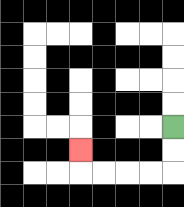{'start': '[7, 5]', 'end': '[3, 6]', 'path_directions': 'D,D,L,L,L,L,U', 'path_coordinates': '[[7, 5], [7, 6], [7, 7], [6, 7], [5, 7], [4, 7], [3, 7], [3, 6]]'}